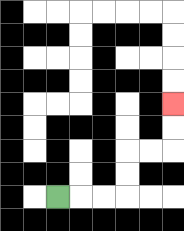{'start': '[2, 8]', 'end': '[7, 4]', 'path_directions': 'R,R,R,U,U,R,R,U,U', 'path_coordinates': '[[2, 8], [3, 8], [4, 8], [5, 8], [5, 7], [5, 6], [6, 6], [7, 6], [7, 5], [7, 4]]'}